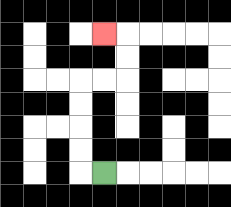{'start': '[4, 7]', 'end': '[4, 1]', 'path_directions': 'L,U,U,U,U,R,R,U,U,L', 'path_coordinates': '[[4, 7], [3, 7], [3, 6], [3, 5], [3, 4], [3, 3], [4, 3], [5, 3], [5, 2], [5, 1], [4, 1]]'}